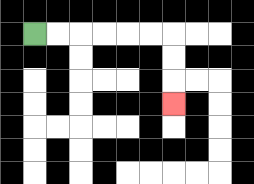{'start': '[1, 1]', 'end': '[7, 4]', 'path_directions': 'R,R,R,R,R,R,D,D,D', 'path_coordinates': '[[1, 1], [2, 1], [3, 1], [4, 1], [5, 1], [6, 1], [7, 1], [7, 2], [7, 3], [7, 4]]'}